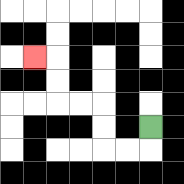{'start': '[6, 5]', 'end': '[1, 2]', 'path_directions': 'D,L,L,U,U,L,L,U,U,L', 'path_coordinates': '[[6, 5], [6, 6], [5, 6], [4, 6], [4, 5], [4, 4], [3, 4], [2, 4], [2, 3], [2, 2], [1, 2]]'}